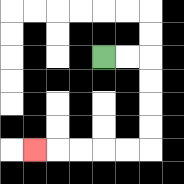{'start': '[4, 2]', 'end': '[1, 6]', 'path_directions': 'R,R,D,D,D,D,L,L,L,L,L', 'path_coordinates': '[[4, 2], [5, 2], [6, 2], [6, 3], [6, 4], [6, 5], [6, 6], [5, 6], [4, 6], [3, 6], [2, 6], [1, 6]]'}